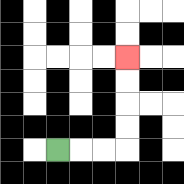{'start': '[2, 6]', 'end': '[5, 2]', 'path_directions': 'R,R,R,U,U,U,U', 'path_coordinates': '[[2, 6], [3, 6], [4, 6], [5, 6], [5, 5], [5, 4], [5, 3], [5, 2]]'}